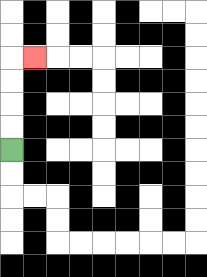{'start': '[0, 6]', 'end': '[1, 2]', 'path_directions': 'U,U,U,U,R', 'path_coordinates': '[[0, 6], [0, 5], [0, 4], [0, 3], [0, 2], [1, 2]]'}